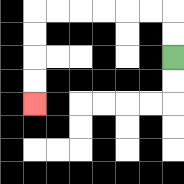{'start': '[7, 2]', 'end': '[1, 4]', 'path_directions': 'U,U,L,L,L,L,L,L,D,D,D,D', 'path_coordinates': '[[7, 2], [7, 1], [7, 0], [6, 0], [5, 0], [4, 0], [3, 0], [2, 0], [1, 0], [1, 1], [1, 2], [1, 3], [1, 4]]'}